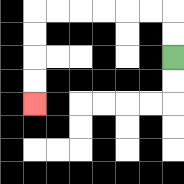{'start': '[7, 2]', 'end': '[1, 4]', 'path_directions': 'U,U,L,L,L,L,L,L,D,D,D,D', 'path_coordinates': '[[7, 2], [7, 1], [7, 0], [6, 0], [5, 0], [4, 0], [3, 0], [2, 0], [1, 0], [1, 1], [1, 2], [1, 3], [1, 4]]'}